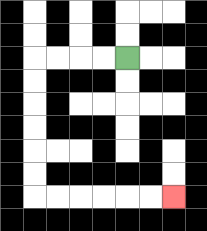{'start': '[5, 2]', 'end': '[7, 8]', 'path_directions': 'L,L,L,L,D,D,D,D,D,D,R,R,R,R,R,R', 'path_coordinates': '[[5, 2], [4, 2], [3, 2], [2, 2], [1, 2], [1, 3], [1, 4], [1, 5], [1, 6], [1, 7], [1, 8], [2, 8], [3, 8], [4, 8], [5, 8], [6, 8], [7, 8]]'}